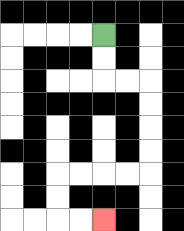{'start': '[4, 1]', 'end': '[4, 9]', 'path_directions': 'D,D,R,R,D,D,D,D,L,L,L,L,D,D,R,R', 'path_coordinates': '[[4, 1], [4, 2], [4, 3], [5, 3], [6, 3], [6, 4], [6, 5], [6, 6], [6, 7], [5, 7], [4, 7], [3, 7], [2, 7], [2, 8], [2, 9], [3, 9], [4, 9]]'}